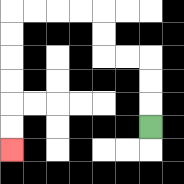{'start': '[6, 5]', 'end': '[0, 6]', 'path_directions': 'U,U,U,L,L,U,U,L,L,L,L,D,D,D,D,D,D', 'path_coordinates': '[[6, 5], [6, 4], [6, 3], [6, 2], [5, 2], [4, 2], [4, 1], [4, 0], [3, 0], [2, 0], [1, 0], [0, 0], [0, 1], [0, 2], [0, 3], [0, 4], [0, 5], [0, 6]]'}